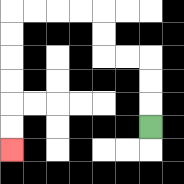{'start': '[6, 5]', 'end': '[0, 6]', 'path_directions': 'U,U,U,L,L,U,U,L,L,L,L,D,D,D,D,D,D', 'path_coordinates': '[[6, 5], [6, 4], [6, 3], [6, 2], [5, 2], [4, 2], [4, 1], [4, 0], [3, 0], [2, 0], [1, 0], [0, 0], [0, 1], [0, 2], [0, 3], [0, 4], [0, 5], [0, 6]]'}